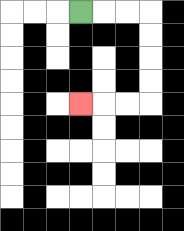{'start': '[3, 0]', 'end': '[3, 4]', 'path_directions': 'R,R,R,D,D,D,D,L,L,L', 'path_coordinates': '[[3, 0], [4, 0], [5, 0], [6, 0], [6, 1], [6, 2], [6, 3], [6, 4], [5, 4], [4, 4], [3, 4]]'}